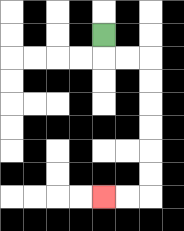{'start': '[4, 1]', 'end': '[4, 8]', 'path_directions': 'D,R,R,D,D,D,D,D,D,L,L', 'path_coordinates': '[[4, 1], [4, 2], [5, 2], [6, 2], [6, 3], [6, 4], [6, 5], [6, 6], [6, 7], [6, 8], [5, 8], [4, 8]]'}